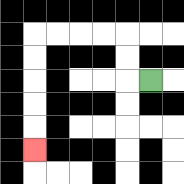{'start': '[6, 3]', 'end': '[1, 6]', 'path_directions': 'L,U,U,L,L,L,L,D,D,D,D,D', 'path_coordinates': '[[6, 3], [5, 3], [5, 2], [5, 1], [4, 1], [3, 1], [2, 1], [1, 1], [1, 2], [1, 3], [1, 4], [1, 5], [1, 6]]'}